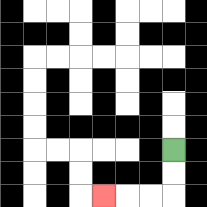{'start': '[7, 6]', 'end': '[4, 8]', 'path_directions': 'D,D,L,L,L', 'path_coordinates': '[[7, 6], [7, 7], [7, 8], [6, 8], [5, 8], [4, 8]]'}